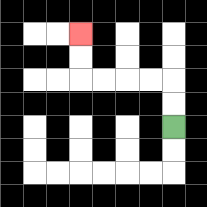{'start': '[7, 5]', 'end': '[3, 1]', 'path_directions': 'U,U,L,L,L,L,U,U', 'path_coordinates': '[[7, 5], [7, 4], [7, 3], [6, 3], [5, 3], [4, 3], [3, 3], [3, 2], [3, 1]]'}